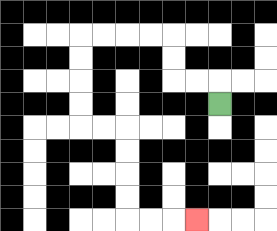{'start': '[9, 4]', 'end': '[8, 9]', 'path_directions': 'U,L,L,U,U,L,L,L,L,D,D,D,D,R,R,D,D,D,D,R,R,R', 'path_coordinates': '[[9, 4], [9, 3], [8, 3], [7, 3], [7, 2], [7, 1], [6, 1], [5, 1], [4, 1], [3, 1], [3, 2], [3, 3], [3, 4], [3, 5], [4, 5], [5, 5], [5, 6], [5, 7], [5, 8], [5, 9], [6, 9], [7, 9], [8, 9]]'}